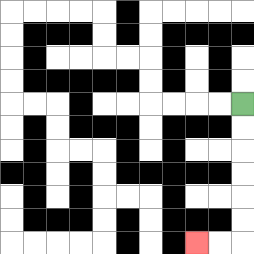{'start': '[10, 4]', 'end': '[8, 10]', 'path_directions': 'D,D,D,D,D,D,L,L', 'path_coordinates': '[[10, 4], [10, 5], [10, 6], [10, 7], [10, 8], [10, 9], [10, 10], [9, 10], [8, 10]]'}